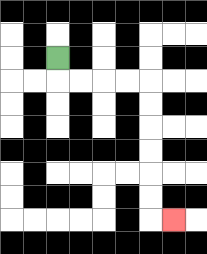{'start': '[2, 2]', 'end': '[7, 9]', 'path_directions': 'D,R,R,R,R,D,D,D,D,D,D,R', 'path_coordinates': '[[2, 2], [2, 3], [3, 3], [4, 3], [5, 3], [6, 3], [6, 4], [6, 5], [6, 6], [6, 7], [6, 8], [6, 9], [7, 9]]'}